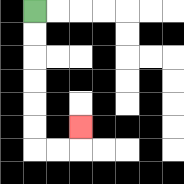{'start': '[1, 0]', 'end': '[3, 5]', 'path_directions': 'D,D,D,D,D,D,R,R,U', 'path_coordinates': '[[1, 0], [1, 1], [1, 2], [1, 3], [1, 4], [1, 5], [1, 6], [2, 6], [3, 6], [3, 5]]'}